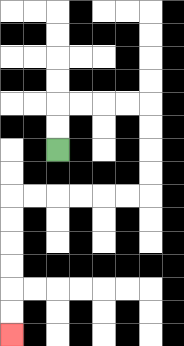{'start': '[2, 6]', 'end': '[0, 14]', 'path_directions': 'U,U,R,R,R,R,D,D,D,D,L,L,L,L,L,L,D,D,D,D,D,D', 'path_coordinates': '[[2, 6], [2, 5], [2, 4], [3, 4], [4, 4], [5, 4], [6, 4], [6, 5], [6, 6], [6, 7], [6, 8], [5, 8], [4, 8], [3, 8], [2, 8], [1, 8], [0, 8], [0, 9], [0, 10], [0, 11], [0, 12], [0, 13], [0, 14]]'}